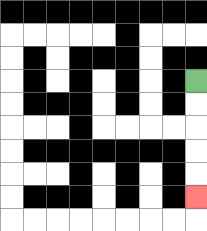{'start': '[8, 3]', 'end': '[8, 8]', 'path_directions': 'D,D,D,D,D', 'path_coordinates': '[[8, 3], [8, 4], [8, 5], [8, 6], [8, 7], [8, 8]]'}